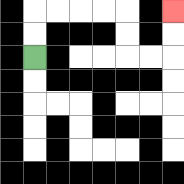{'start': '[1, 2]', 'end': '[7, 0]', 'path_directions': 'U,U,R,R,R,R,D,D,R,R,U,U', 'path_coordinates': '[[1, 2], [1, 1], [1, 0], [2, 0], [3, 0], [4, 0], [5, 0], [5, 1], [5, 2], [6, 2], [7, 2], [7, 1], [7, 0]]'}